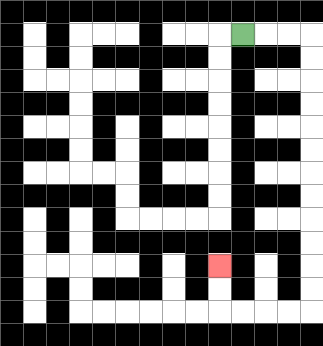{'start': '[10, 1]', 'end': '[9, 11]', 'path_directions': 'R,R,R,D,D,D,D,D,D,D,D,D,D,D,D,L,L,L,L,U,U', 'path_coordinates': '[[10, 1], [11, 1], [12, 1], [13, 1], [13, 2], [13, 3], [13, 4], [13, 5], [13, 6], [13, 7], [13, 8], [13, 9], [13, 10], [13, 11], [13, 12], [13, 13], [12, 13], [11, 13], [10, 13], [9, 13], [9, 12], [9, 11]]'}